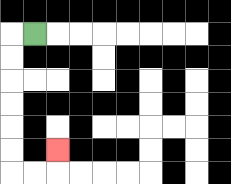{'start': '[1, 1]', 'end': '[2, 6]', 'path_directions': 'L,D,D,D,D,D,D,R,R,U', 'path_coordinates': '[[1, 1], [0, 1], [0, 2], [0, 3], [0, 4], [0, 5], [0, 6], [0, 7], [1, 7], [2, 7], [2, 6]]'}